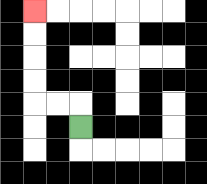{'start': '[3, 5]', 'end': '[1, 0]', 'path_directions': 'U,L,L,U,U,U,U', 'path_coordinates': '[[3, 5], [3, 4], [2, 4], [1, 4], [1, 3], [1, 2], [1, 1], [1, 0]]'}